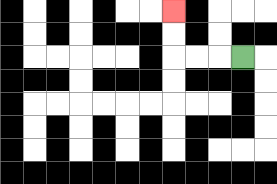{'start': '[10, 2]', 'end': '[7, 0]', 'path_directions': 'L,L,L,U,U', 'path_coordinates': '[[10, 2], [9, 2], [8, 2], [7, 2], [7, 1], [7, 0]]'}